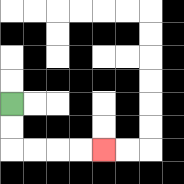{'start': '[0, 4]', 'end': '[4, 6]', 'path_directions': 'D,D,R,R,R,R', 'path_coordinates': '[[0, 4], [0, 5], [0, 6], [1, 6], [2, 6], [3, 6], [4, 6]]'}